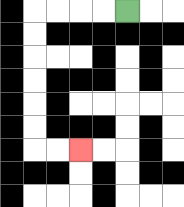{'start': '[5, 0]', 'end': '[3, 6]', 'path_directions': 'L,L,L,L,D,D,D,D,D,D,R,R', 'path_coordinates': '[[5, 0], [4, 0], [3, 0], [2, 0], [1, 0], [1, 1], [1, 2], [1, 3], [1, 4], [1, 5], [1, 6], [2, 6], [3, 6]]'}